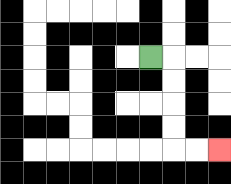{'start': '[6, 2]', 'end': '[9, 6]', 'path_directions': 'R,D,D,D,D,R,R', 'path_coordinates': '[[6, 2], [7, 2], [7, 3], [7, 4], [7, 5], [7, 6], [8, 6], [9, 6]]'}